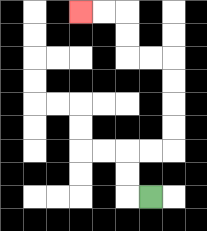{'start': '[6, 8]', 'end': '[3, 0]', 'path_directions': 'L,U,U,R,R,U,U,U,U,L,L,U,U,L,L', 'path_coordinates': '[[6, 8], [5, 8], [5, 7], [5, 6], [6, 6], [7, 6], [7, 5], [7, 4], [7, 3], [7, 2], [6, 2], [5, 2], [5, 1], [5, 0], [4, 0], [3, 0]]'}